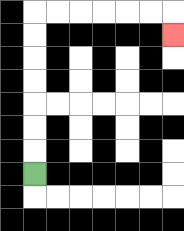{'start': '[1, 7]', 'end': '[7, 1]', 'path_directions': 'U,U,U,U,U,U,U,R,R,R,R,R,R,D', 'path_coordinates': '[[1, 7], [1, 6], [1, 5], [1, 4], [1, 3], [1, 2], [1, 1], [1, 0], [2, 0], [3, 0], [4, 0], [5, 0], [6, 0], [7, 0], [7, 1]]'}